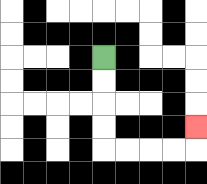{'start': '[4, 2]', 'end': '[8, 5]', 'path_directions': 'D,D,D,D,R,R,R,R,U', 'path_coordinates': '[[4, 2], [4, 3], [4, 4], [4, 5], [4, 6], [5, 6], [6, 6], [7, 6], [8, 6], [8, 5]]'}